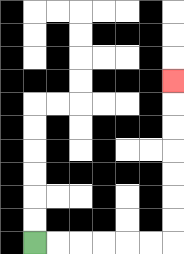{'start': '[1, 10]', 'end': '[7, 3]', 'path_directions': 'R,R,R,R,R,R,U,U,U,U,U,U,U', 'path_coordinates': '[[1, 10], [2, 10], [3, 10], [4, 10], [5, 10], [6, 10], [7, 10], [7, 9], [7, 8], [7, 7], [7, 6], [7, 5], [7, 4], [7, 3]]'}